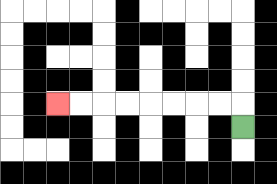{'start': '[10, 5]', 'end': '[2, 4]', 'path_directions': 'U,L,L,L,L,L,L,L,L', 'path_coordinates': '[[10, 5], [10, 4], [9, 4], [8, 4], [7, 4], [6, 4], [5, 4], [4, 4], [3, 4], [2, 4]]'}